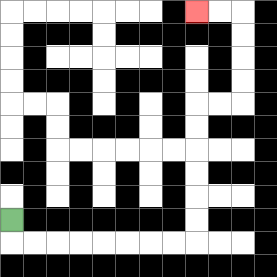{'start': '[0, 9]', 'end': '[8, 0]', 'path_directions': 'D,R,R,R,R,R,R,R,R,U,U,U,U,U,U,R,R,U,U,U,U,L,L', 'path_coordinates': '[[0, 9], [0, 10], [1, 10], [2, 10], [3, 10], [4, 10], [5, 10], [6, 10], [7, 10], [8, 10], [8, 9], [8, 8], [8, 7], [8, 6], [8, 5], [8, 4], [9, 4], [10, 4], [10, 3], [10, 2], [10, 1], [10, 0], [9, 0], [8, 0]]'}